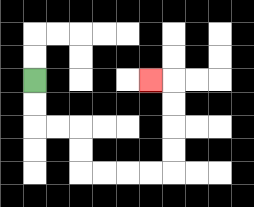{'start': '[1, 3]', 'end': '[6, 3]', 'path_directions': 'D,D,R,R,D,D,R,R,R,R,U,U,U,U,L', 'path_coordinates': '[[1, 3], [1, 4], [1, 5], [2, 5], [3, 5], [3, 6], [3, 7], [4, 7], [5, 7], [6, 7], [7, 7], [7, 6], [7, 5], [7, 4], [7, 3], [6, 3]]'}